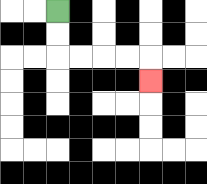{'start': '[2, 0]', 'end': '[6, 3]', 'path_directions': 'D,D,R,R,R,R,D', 'path_coordinates': '[[2, 0], [2, 1], [2, 2], [3, 2], [4, 2], [5, 2], [6, 2], [6, 3]]'}